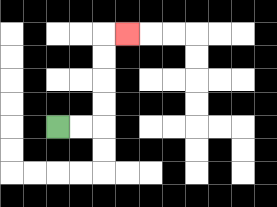{'start': '[2, 5]', 'end': '[5, 1]', 'path_directions': 'R,R,U,U,U,U,R', 'path_coordinates': '[[2, 5], [3, 5], [4, 5], [4, 4], [4, 3], [4, 2], [4, 1], [5, 1]]'}